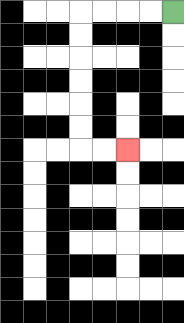{'start': '[7, 0]', 'end': '[5, 6]', 'path_directions': 'L,L,L,L,D,D,D,D,D,D,R,R', 'path_coordinates': '[[7, 0], [6, 0], [5, 0], [4, 0], [3, 0], [3, 1], [3, 2], [3, 3], [3, 4], [3, 5], [3, 6], [4, 6], [5, 6]]'}